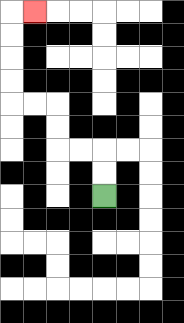{'start': '[4, 8]', 'end': '[1, 0]', 'path_directions': 'U,U,L,L,U,U,L,L,U,U,U,U,R', 'path_coordinates': '[[4, 8], [4, 7], [4, 6], [3, 6], [2, 6], [2, 5], [2, 4], [1, 4], [0, 4], [0, 3], [0, 2], [0, 1], [0, 0], [1, 0]]'}